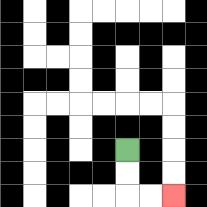{'start': '[5, 6]', 'end': '[7, 8]', 'path_directions': 'D,D,R,R', 'path_coordinates': '[[5, 6], [5, 7], [5, 8], [6, 8], [7, 8]]'}